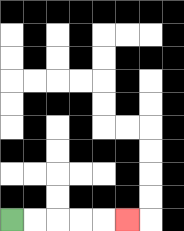{'start': '[0, 9]', 'end': '[5, 9]', 'path_directions': 'R,R,R,R,R', 'path_coordinates': '[[0, 9], [1, 9], [2, 9], [3, 9], [4, 9], [5, 9]]'}